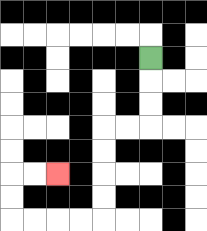{'start': '[6, 2]', 'end': '[2, 7]', 'path_directions': 'D,D,D,L,L,D,D,D,D,L,L,L,L,U,U,R,R', 'path_coordinates': '[[6, 2], [6, 3], [6, 4], [6, 5], [5, 5], [4, 5], [4, 6], [4, 7], [4, 8], [4, 9], [3, 9], [2, 9], [1, 9], [0, 9], [0, 8], [0, 7], [1, 7], [2, 7]]'}